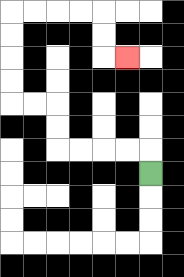{'start': '[6, 7]', 'end': '[5, 2]', 'path_directions': 'U,L,L,L,L,U,U,L,L,U,U,U,U,R,R,R,R,D,D,R', 'path_coordinates': '[[6, 7], [6, 6], [5, 6], [4, 6], [3, 6], [2, 6], [2, 5], [2, 4], [1, 4], [0, 4], [0, 3], [0, 2], [0, 1], [0, 0], [1, 0], [2, 0], [3, 0], [4, 0], [4, 1], [4, 2], [5, 2]]'}